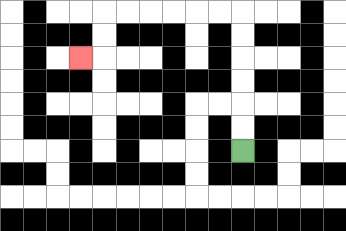{'start': '[10, 6]', 'end': '[3, 2]', 'path_directions': 'U,U,U,U,U,U,L,L,L,L,L,L,D,D,L', 'path_coordinates': '[[10, 6], [10, 5], [10, 4], [10, 3], [10, 2], [10, 1], [10, 0], [9, 0], [8, 0], [7, 0], [6, 0], [5, 0], [4, 0], [4, 1], [4, 2], [3, 2]]'}